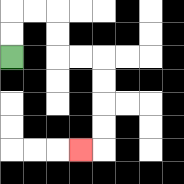{'start': '[0, 2]', 'end': '[3, 6]', 'path_directions': 'U,U,R,R,D,D,R,R,D,D,D,D,L', 'path_coordinates': '[[0, 2], [0, 1], [0, 0], [1, 0], [2, 0], [2, 1], [2, 2], [3, 2], [4, 2], [4, 3], [4, 4], [4, 5], [4, 6], [3, 6]]'}